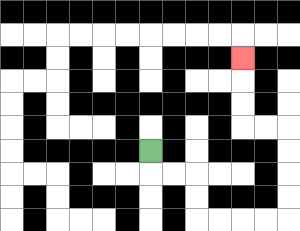{'start': '[6, 6]', 'end': '[10, 2]', 'path_directions': 'D,R,R,D,D,R,R,R,R,U,U,U,U,L,L,U,U,U', 'path_coordinates': '[[6, 6], [6, 7], [7, 7], [8, 7], [8, 8], [8, 9], [9, 9], [10, 9], [11, 9], [12, 9], [12, 8], [12, 7], [12, 6], [12, 5], [11, 5], [10, 5], [10, 4], [10, 3], [10, 2]]'}